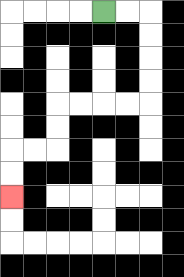{'start': '[4, 0]', 'end': '[0, 8]', 'path_directions': 'R,R,D,D,D,D,L,L,L,L,D,D,L,L,D,D', 'path_coordinates': '[[4, 0], [5, 0], [6, 0], [6, 1], [6, 2], [6, 3], [6, 4], [5, 4], [4, 4], [3, 4], [2, 4], [2, 5], [2, 6], [1, 6], [0, 6], [0, 7], [0, 8]]'}